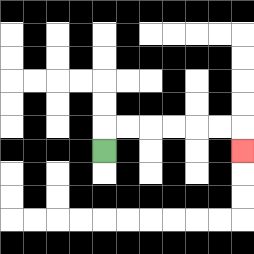{'start': '[4, 6]', 'end': '[10, 6]', 'path_directions': 'U,R,R,R,R,R,R,D', 'path_coordinates': '[[4, 6], [4, 5], [5, 5], [6, 5], [7, 5], [8, 5], [9, 5], [10, 5], [10, 6]]'}